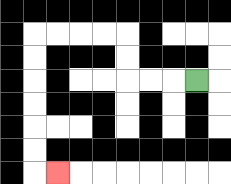{'start': '[8, 3]', 'end': '[2, 7]', 'path_directions': 'L,L,L,U,U,L,L,L,L,D,D,D,D,D,D,R', 'path_coordinates': '[[8, 3], [7, 3], [6, 3], [5, 3], [5, 2], [5, 1], [4, 1], [3, 1], [2, 1], [1, 1], [1, 2], [1, 3], [1, 4], [1, 5], [1, 6], [1, 7], [2, 7]]'}